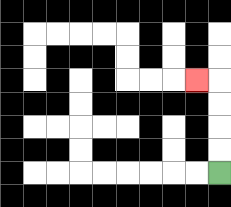{'start': '[9, 7]', 'end': '[8, 3]', 'path_directions': 'U,U,U,U,L', 'path_coordinates': '[[9, 7], [9, 6], [9, 5], [9, 4], [9, 3], [8, 3]]'}